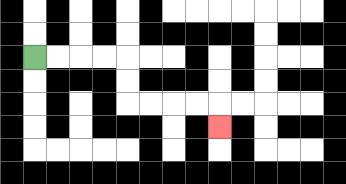{'start': '[1, 2]', 'end': '[9, 5]', 'path_directions': 'R,R,R,R,D,D,R,R,R,R,D', 'path_coordinates': '[[1, 2], [2, 2], [3, 2], [4, 2], [5, 2], [5, 3], [5, 4], [6, 4], [7, 4], [8, 4], [9, 4], [9, 5]]'}